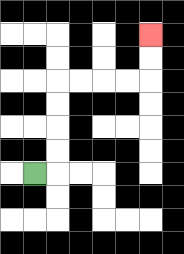{'start': '[1, 7]', 'end': '[6, 1]', 'path_directions': 'R,U,U,U,U,R,R,R,R,U,U', 'path_coordinates': '[[1, 7], [2, 7], [2, 6], [2, 5], [2, 4], [2, 3], [3, 3], [4, 3], [5, 3], [6, 3], [6, 2], [6, 1]]'}